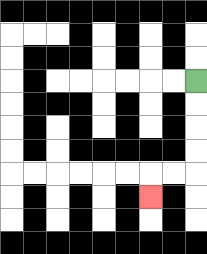{'start': '[8, 3]', 'end': '[6, 8]', 'path_directions': 'D,D,D,D,L,L,D', 'path_coordinates': '[[8, 3], [8, 4], [8, 5], [8, 6], [8, 7], [7, 7], [6, 7], [6, 8]]'}